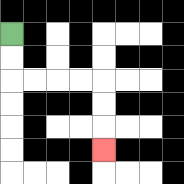{'start': '[0, 1]', 'end': '[4, 6]', 'path_directions': 'D,D,R,R,R,R,D,D,D', 'path_coordinates': '[[0, 1], [0, 2], [0, 3], [1, 3], [2, 3], [3, 3], [4, 3], [4, 4], [4, 5], [4, 6]]'}